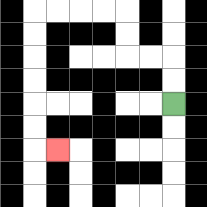{'start': '[7, 4]', 'end': '[2, 6]', 'path_directions': 'U,U,L,L,U,U,L,L,L,L,D,D,D,D,D,D,R', 'path_coordinates': '[[7, 4], [7, 3], [7, 2], [6, 2], [5, 2], [5, 1], [5, 0], [4, 0], [3, 0], [2, 0], [1, 0], [1, 1], [1, 2], [1, 3], [1, 4], [1, 5], [1, 6], [2, 6]]'}